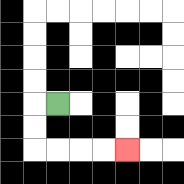{'start': '[2, 4]', 'end': '[5, 6]', 'path_directions': 'L,D,D,R,R,R,R', 'path_coordinates': '[[2, 4], [1, 4], [1, 5], [1, 6], [2, 6], [3, 6], [4, 6], [5, 6]]'}